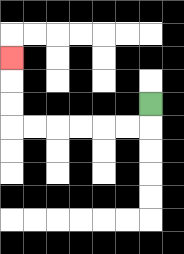{'start': '[6, 4]', 'end': '[0, 2]', 'path_directions': 'D,L,L,L,L,L,L,U,U,U', 'path_coordinates': '[[6, 4], [6, 5], [5, 5], [4, 5], [3, 5], [2, 5], [1, 5], [0, 5], [0, 4], [0, 3], [0, 2]]'}